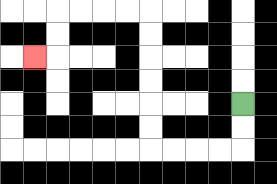{'start': '[10, 4]', 'end': '[1, 2]', 'path_directions': 'D,D,L,L,L,L,U,U,U,U,U,U,L,L,L,L,D,D,L', 'path_coordinates': '[[10, 4], [10, 5], [10, 6], [9, 6], [8, 6], [7, 6], [6, 6], [6, 5], [6, 4], [6, 3], [6, 2], [6, 1], [6, 0], [5, 0], [4, 0], [3, 0], [2, 0], [2, 1], [2, 2], [1, 2]]'}